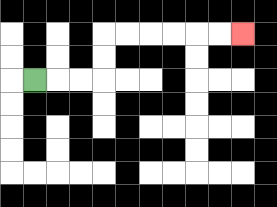{'start': '[1, 3]', 'end': '[10, 1]', 'path_directions': 'R,R,R,U,U,R,R,R,R,R,R', 'path_coordinates': '[[1, 3], [2, 3], [3, 3], [4, 3], [4, 2], [4, 1], [5, 1], [6, 1], [7, 1], [8, 1], [9, 1], [10, 1]]'}